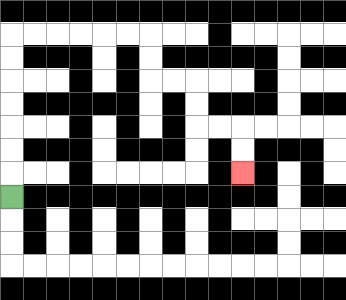{'start': '[0, 8]', 'end': '[10, 7]', 'path_directions': 'U,U,U,U,U,U,U,R,R,R,R,R,R,D,D,R,R,D,D,R,R,D,D', 'path_coordinates': '[[0, 8], [0, 7], [0, 6], [0, 5], [0, 4], [0, 3], [0, 2], [0, 1], [1, 1], [2, 1], [3, 1], [4, 1], [5, 1], [6, 1], [6, 2], [6, 3], [7, 3], [8, 3], [8, 4], [8, 5], [9, 5], [10, 5], [10, 6], [10, 7]]'}